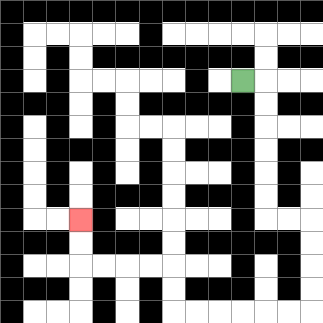{'start': '[10, 3]', 'end': '[3, 9]', 'path_directions': 'R,D,D,D,D,D,D,R,R,D,D,D,D,L,L,L,L,L,L,U,U,L,L,L,L,U,U', 'path_coordinates': '[[10, 3], [11, 3], [11, 4], [11, 5], [11, 6], [11, 7], [11, 8], [11, 9], [12, 9], [13, 9], [13, 10], [13, 11], [13, 12], [13, 13], [12, 13], [11, 13], [10, 13], [9, 13], [8, 13], [7, 13], [7, 12], [7, 11], [6, 11], [5, 11], [4, 11], [3, 11], [3, 10], [3, 9]]'}